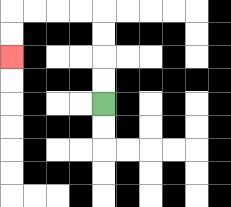{'start': '[4, 4]', 'end': '[0, 2]', 'path_directions': 'U,U,U,U,L,L,L,L,D,D', 'path_coordinates': '[[4, 4], [4, 3], [4, 2], [4, 1], [4, 0], [3, 0], [2, 0], [1, 0], [0, 0], [0, 1], [0, 2]]'}